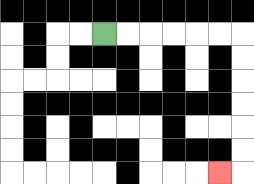{'start': '[4, 1]', 'end': '[9, 7]', 'path_directions': 'R,R,R,R,R,R,D,D,D,D,D,D,L', 'path_coordinates': '[[4, 1], [5, 1], [6, 1], [7, 1], [8, 1], [9, 1], [10, 1], [10, 2], [10, 3], [10, 4], [10, 5], [10, 6], [10, 7], [9, 7]]'}